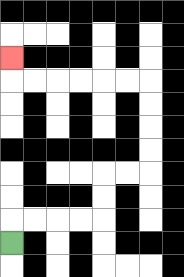{'start': '[0, 10]', 'end': '[0, 2]', 'path_directions': 'U,R,R,R,R,U,U,R,R,U,U,U,U,L,L,L,L,L,L,U', 'path_coordinates': '[[0, 10], [0, 9], [1, 9], [2, 9], [3, 9], [4, 9], [4, 8], [4, 7], [5, 7], [6, 7], [6, 6], [6, 5], [6, 4], [6, 3], [5, 3], [4, 3], [3, 3], [2, 3], [1, 3], [0, 3], [0, 2]]'}